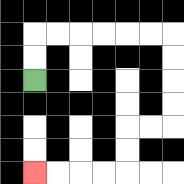{'start': '[1, 3]', 'end': '[1, 7]', 'path_directions': 'U,U,R,R,R,R,R,R,D,D,D,D,L,L,D,D,L,L,L,L', 'path_coordinates': '[[1, 3], [1, 2], [1, 1], [2, 1], [3, 1], [4, 1], [5, 1], [6, 1], [7, 1], [7, 2], [7, 3], [7, 4], [7, 5], [6, 5], [5, 5], [5, 6], [5, 7], [4, 7], [3, 7], [2, 7], [1, 7]]'}